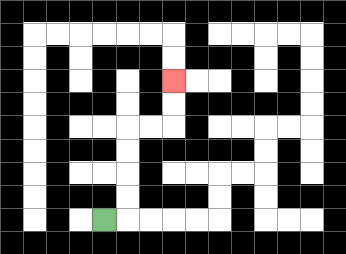{'start': '[4, 9]', 'end': '[7, 3]', 'path_directions': 'R,U,U,U,U,R,R,U,U', 'path_coordinates': '[[4, 9], [5, 9], [5, 8], [5, 7], [5, 6], [5, 5], [6, 5], [7, 5], [7, 4], [7, 3]]'}